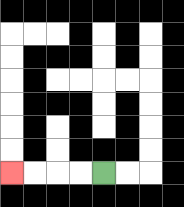{'start': '[4, 7]', 'end': '[0, 7]', 'path_directions': 'L,L,L,L', 'path_coordinates': '[[4, 7], [3, 7], [2, 7], [1, 7], [0, 7]]'}